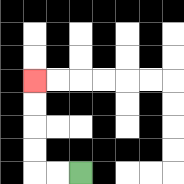{'start': '[3, 7]', 'end': '[1, 3]', 'path_directions': 'L,L,U,U,U,U', 'path_coordinates': '[[3, 7], [2, 7], [1, 7], [1, 6], [1, 5], [1, 4], [1, 3]]'}